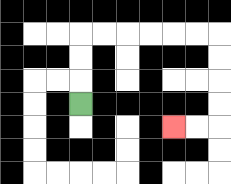{'start': '[3, 4]', 'end': '[7, 5]', 'path_directions': 'U,U,U,R,R,R,R,R,R,D,D,D,D,L,L', 'path_coordinates': '[[3, 4], [3, 3], [3, 2], [3, 1], [4, 1], [5, 1], [6, 1], [7, 1], [8, 1], [9, 1], [9, 2], [9, 3], [9, 4], [9, 5], [8, 5], [7, 5]]'}